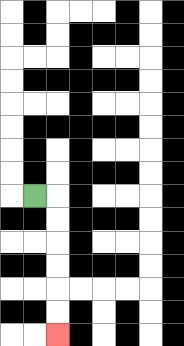{'start': '[1, 8]', 'end': '[2, 14]', 'path_directions': 'R,D,D,D,D,D,D', 'path_coordinates': '[[1, 8], [2, 8], [2, 9], [2, 10], [2, 11], [2, 12], [2, 13], [2, 14]]'}